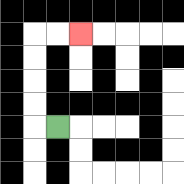{'start': '[2, 5]', 'end': '[3, 1]', 'path_directions': 'L,U,U,U,U,R,R', 'path_coordinates': '[[2, 5], [1, 5], [1, 4], [1, 3], [1, 2], [1, 1], [2, 1], [3, 1]]'}